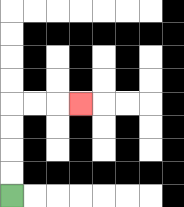{'start': '[0, 8]', 'end': '[3, 4]', 'path_directions': 'U,U,U,U,R,R,R', 'path_coordinates': '[[0, 8], [0, 7], [0, 6], [0, 5], [0, 4], [1, 4], [2, 4], [3, 4]]'}